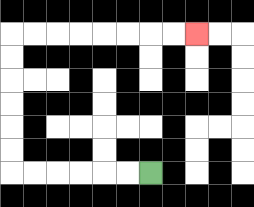{'start': '[6, 7]', 'end': '[8, 1]', 'path_directions': 'L,L,L,L,L,L,U,U,U,U,U,U,R,R,R,R,R,R,R,R', 'path_coordinates': '[[6, 7], [5, 7], [4, 7], [3, 7], [2, 7], [1, 7], [0, 7], [0, 6], [0, 5], [0, 4], [0, 3], [0, 2], [0, 1], [1, 1], [2, 1], [3, 1], [4, 1], [5, 1], [6, 1], [7, 1], [8, 1]]'}